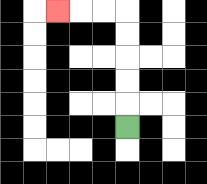{'start': '[5, 5]', 'end': '[2, 0]', 'path_directions': 'U,U,U,U,U,L,L,L', 'path_coordinates': '[[5, 5], [5, 4], [5, 3], [5, 2], [5, 1], [5, 0], [4, 0], [3, 0], [2, 0]]'}